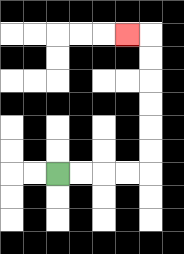{'start': '[2, 7]', 'end': '[5, 1]', 'path_directions': 'R,R,R,R,U,U,U,U,U,U,L', 'path_coordinates': '[[2, 7], [3, 7], [4, 7], [5, 7], [6, 7], [6, 6], [6, 5], [6, 4], [6, 3], [6, 2], [6, 1], [5, 1]]'}